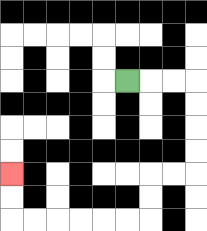{'start': '[5, 3]', 'end': '[0, 7]', 'path_directions': 'R,R,R,D,D,D,D,L,L,D,D,L,L,L,L,L,L,U,U', 'path_coordinates': '[[5, 3], [6, 3], [7, 3], [8, 3], [8, 4], [8, 5], [8, 6], [8, 7], [7, 7], [6, 7], [6, 8], [6, 9], [5, 9], [4, 9], [3, 9], [2, 9], [1, 9], [0, 9], [0, 8], [0, 7]]'}